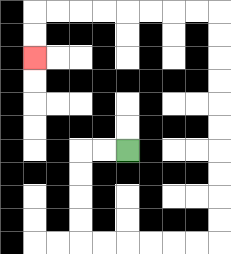{'start': '[5, 6]', 'end': '[1, 2]', 'path_directions': 'L,L,D,D,D,D,R,R,R,R,R,R,U,U,U,U,U,U,U,U,U,U,L,L,L,L,L,L,L,L,D,D', 'path_coordinates': '[[5, 6], [4, 6], [3, 6], [3, 7], [3, 8], [3, 9], [3, 10], [4, 10], [5, 10], [6, 10], [7, 10], [8, 10], [9, 10], [9, 9], [9, 8], [9, 7], [9, 6], [9, 5], [9, 4], [9, 3], [9, 2], [9, 1], [9, 0], [8, 0], [7, 0], [6, 0], [5, 0], [4, 0], [3, 0], [2, 0], [1, 0], [1, 1], [1, 2]]'}